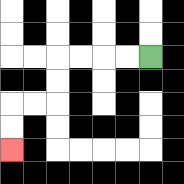{'start': '[6, 2]', 'end': '[0, 6]', 'path_directions': 'L,L,L,L,D,D,L,L,D,D', 'path_coordinates': '[[6, 2], [5, 2], [4, 2], [3, 2], [2, 2], [2, 3], [2, 4], [1, 4], [0, 4], [0, 5], [0, 6]]'}